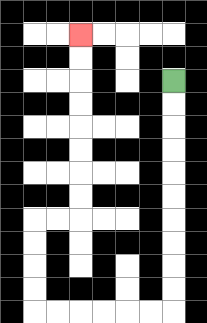{'start': '[7, 3]', 'end': '[3, 1]', 'path_directions': 'D,D,D,D,D,D,D,D,D,D,L,L,L,L,L,L,U,U,U,U,R,R,U,U,U,U,U,U,U,U', 'path_coordinates': '[[7, 3], [7, 4], [7, 5], [7, 6], [7, 7], [7, 8], [7, 9], [7, 10], [7, 11], [7, 12], [7, 13], [6, 13], [5, 13], [4, 13], [3, 13], [2, 13], [1, 13], [1, 12], [1, 11], [1, 10], [1, 9], [2, 9], [3, 9], [3, 8], [3, 7], [3, 6], [3, 5], [3, 4], [3, 3], [3, 2], [3, 1]]'}